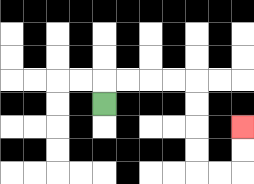{'start': '[4, 4]', 'end': '[10, 5]', 'path_directions': 'U,R,R,R,R,D,D,D,D,R,R,U,U', 'path_coordinates': '[[4, 4], [4, 3], [5, 3], [6, 3], [7, 3], [8, 3], [8, 4], [8, 5], [8, 6], [8, 7], [9, 7], [10, 7], [10, 6], [10, 5]]'}